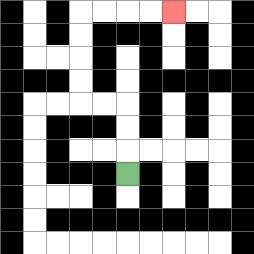{'start': '[5, 7]', 'end': '[7, 0]', 'path_directions': 'U,U,U,L,L,U,U,U,U,R,R,R,R', 'path_coordinates': '[[5, 7], [5, 6], [5, 5], [5, 4], [4, 4], [3, 4], [3, 3], [3, 2], [3, 1], [3, 0], [4, 0], [5, 0], [6, 0], [7, 0]]'}